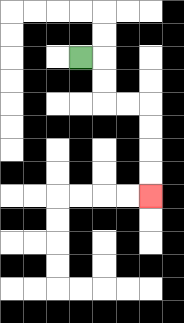{'start': '[3, 2]', 'end': '[6, 8]', 'path_directions': 'R,D,D,R,R,D,D,D,D', 'path_coordinates': '[[3, 2], [4, 2], [4, 3], [4, 4], [5, 4], [6, 4], [6, 5], [6, 6], [6, 7], [6, 8]]'}